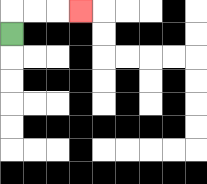{'start': '[0, 1]', 'end': '[3, 0]', 'path_directions': 'U,R,R,R', 'path_coordinates': '[[0, 1], [0, 0], [1, 0], [2, 0], [3, 0]]'}